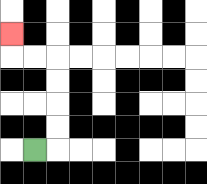{'start': '[1, 6]', 'end': '[0, 1]', 'path_directions': 'R,U,U,U,U,L,L,U', 'path_coordinates': '[[1, 6], [2, 6], [2, 5], [2, 4], [2, 3], [2, 2], [1, 2], [0, 2], [0, 1]]'}